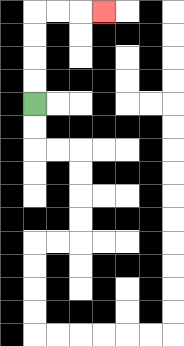{'start': '[1, 4]', 'end': '[4, 0]', 'path_directions': 'U,U,U,U,R,R,R', 'path_coordinates': '[[1, 4], [1, 3], [1, 2], [1, 1], [1, 0], [2, 0], [3, 0], [4, 0]]'}